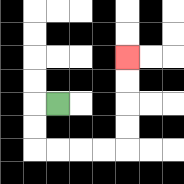{'start': '[2, 4]', 'end': '[5, 2]', 'path_directions': 'L,D,D,R,R,R,R,U,U,U,U', 'path_coordinates': '[[2, 4], [1, 4], [1, 5], [1, 6], [2, 6], [3, 6], [4, 6], [5, 6], [5, 5], [5, 4], [5, 3], [5, 2]]'}